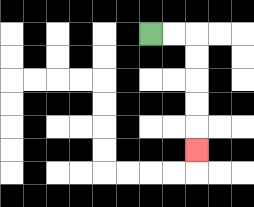{'start': '[6, 1]', 'end': '[8, 6]', 'path_directions': 'R,R,D,D,D,D,D', 'path_coordinates': '[[6, 1], [7, 1], [8, 1], [8, 2], [8, 3], [8, 4], [8, 5], [8, 6]]'}